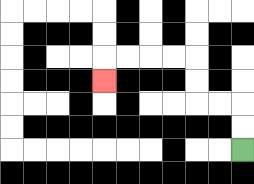{'start': '[10, 6]', 'end': '[4, 3]', 'path_directions': 'U,U,L,L,U,U,L,L,L,L,D', 'path_coordinates': '[[10, 6], [10, 5], [10, 4], [9, 4], [8, 4], [8, 3], [8, 2], [7, 2], [6, 2], [5, 2], [4, 2], [4, 3]]'}